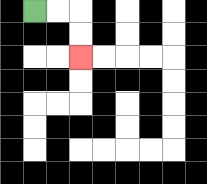{'start': '[1, 0]', 'end': '[3, 2]', 'path_directions': 'R,R,D,D', 'path_coordinates': '[[1, 0], [2, 0], [3, 0], [3, 1], [3, 2]]'}